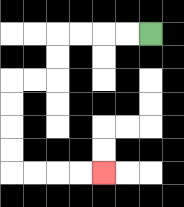{'start': '[6, 1]', 'end': '[4, 7]', 'path_directions': 'L,L,L,L,D,D,L,L,D,D,D,D,R,R,R,R', 'path_coordinates': '[[6, 1], [5, 1], [4, 1], [3, 1], [2, 1], [2, 2], [2, 3], [1, 3], [0, 3], [0, 4], [0, 5], [0, 6], [0, 7], [1, 7], [2, 7], [3, 7], [4, 7]]'}